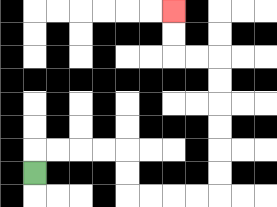{'start': '[1, 7]', 'end': '[7, 0]', 'path_directions': 'U,R,R,R,R,D,D,R,R,R,R,U,U,U,U,U,U,L,L,U,U', 'path_coordinates': '[[1, 7], [1, 6], [2, 6], [3, 6], [4, 6], [5, 6], [5, 7], [5, 8], [6, 8], [7, 8], [8, 8], [9, 8], [9, 7], [9, 6], [9, 5], [9, 4], [9, 3], [9, 2], [8, 2], [7, 2], [7, 1], [7, 0]]'}